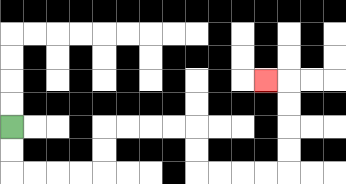{'start': '[0, 5]', 'end': '[11, 3]', 'path_directions': 'D,D,R,R,R,R,U,U,R,R,R,R,D,D,R,R,R,R,U,U,U,U,L', 'path_coordinates': '[[0, 5], [0, 6], [0, 7], [1, 7], [2, 7], [3, 7], [4, 7], [4, 6], [4, 5], [5, 5], [6, 5], [7, 5], [8, 5], [8, 6], [8, 7], [9, 7], [10, 7], [11, 7], [12, 7], [12, 6], [12, 5], [12, 4], [12, 3], [11, 3]]'}